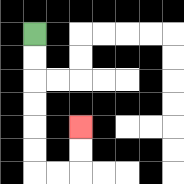{'start': '[1, 1]', 'end': '[3, 5]', 'path_directions': 'D,D,D,D,D,D,R,R,U,U', 'path_coordinates': '[[1, 1], [1, 2], [1, 3], [1, 4], [1, 5], [1, 6], [1, 7], [2, 7], [3, 7], [3, 6], [3, 5]]'}